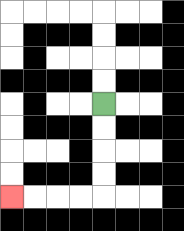{'start': '[4, 4]', 'end': '[0, 8]', 'path_directions': 'D,D,D,D,L,L,L,L', 'path_coordinates': '[[4, 4], [4, 5], [4, 6], [4, 7], [4, 8], [3, 8], [2, 8], [1, 8], [0, 8]]'}